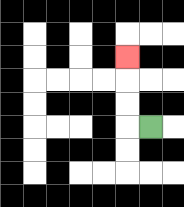{'start': '[6, 5]', 'end': '[5, 2]', 'path_directions': 'L,U,U,U', 'path_coordinates': '[[6, 5], [5, 5], [5, 4], [5, 3], [5, 2]]'}